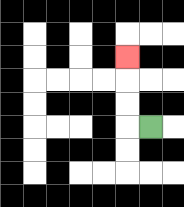{'start': '[6, 5]', 'end': '[5, 2]', 'path_directions': 'L,U,U,U', 'path_coordinates': '[[6, 5], [5, 5], [5, 4], [5, 3], [5, 2]]'}